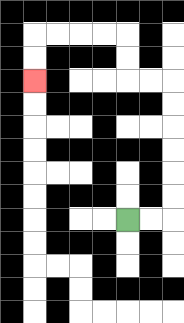{'start': '[5, 9]', 'end': '[1, 3]', 'path_directions': 'R,R,U,U,U,U,U,U,L,L,U,U,L,L,L,L,D,D', 'path_coordinates': '[[5, 9], [6, 9], [7, 9], [7, 8], [7, 7], [7, 6], [7, 5], [7, 4], [7, 3], [6, 3], [5, 3], [5, 2], [5, 1], [4, 1], [3, 1], [2, 1], [1, 1], [1, 2], [1, 3]]'}